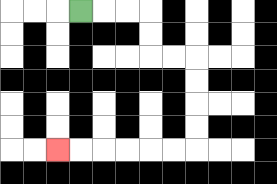{'start': '[3, 0]', 'end': '[2, 6]', 'path_directions': 'R,R,R,D,D,R,R,D,D,D,D,L,L,L,L,L,L', 'path_coordinates': '[[3, 0], [4, 0], [5, 0], [6, 0], [6, 1], [6, 2], [7, 2], [8, 2], [8, 3], [8, 4], [8, 5], [8, 6], [7, 6], [6, 6], [5, 6], [4, 6], [3, 6], [2, 6]]'}